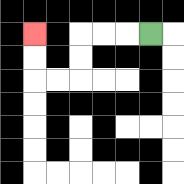{'start': '[6, 1]', 'end': '[1, 1]', 'path_directions': 'L,L,L,D,D,L,L,U,U', 'path_coordinates': '[[6, 1], [5, 1], [4, 1], [3, 1], [3, 2], [3, 3], [2, 3], [1, 3], [1, 2], [1, 1]]'}